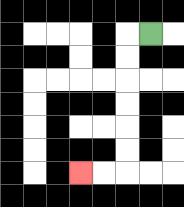{'start': '[6, 1]', 'end': '[3, 7]', 'path_directions': 'L,D,D,D,D,D,D,L,L', 'path_coordinates': '[[6, 1], [5, 1], [5, 2], [5, 3], [5, 4], [5, 5], [5, 6], [5, 7], [4, 7], [3, 7]]'}